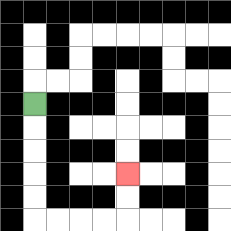{'start': '[1, 4]', 'end': '[5, 7]', 'path_directions': 'D,D,D,D,D,R,R,R,R,U,U', 'path_coordinates': '[[1, 4], [1, 5], [1, 6], [1, 7], [1, 8], [1, 9], [2, 9], [3, 9], [4, 9], [5, 9], [5, 8], [5, 7]]'}